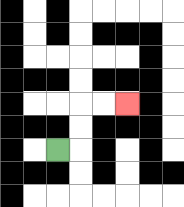{'start': '[2, 6]', 'end': '[5, 4]', 'path_directions': 'R,U,U,R,R', 'path_coordinates': '[[2, 6], [3, 6], [3, 5], [3, 4], [4, 4], [5, 4]]'}